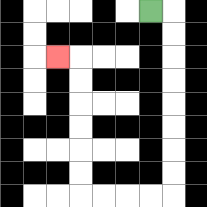{'start': '[6, 0]', 'end': '[2, 2]', 'path_directions': 'R,D,D,D,D,D,D,D,D,L,L,L,L,U,U,U,U,U,U,L', 'path_coordinates': '[[6, 0], [7, 0], [7, 1], [7, 2], [7, 3], [7, 4], [7, 5], [7, 6], [7, 7], [7, 8], [6, 8], [5, 8], [4, 8], [3, 8], [3, 7], [3, 6], [3, 5], [3, 4], [3, 3], [3, 2], [2, 2]]'}